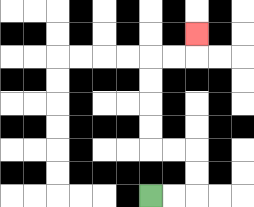{'start': '[6, 8]', 'end': '[8, 1]', 'path_directions': 'R,R,U,U,L,L,U,U,U,U,R,R,U', 'path_coordinates': '[[6, 8], [7, 8], [8, 8], [8, 7], [8, 6], [7, 6], [6, 6], [6, 5], [6, 4], [6, 3], [6, 2], [7, 2], [8, 2], [8, 1]]'}